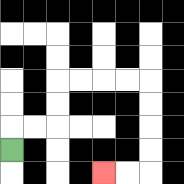{'start': '[0, 6]', 'end': '[4, 7]', 'path_directions': 'U,R,R,U,U,R,R,R,R,D,D,D,D,L,L', 'path_coordinates': '[[0, 6], [0, 5], [1, 5], [2, 5], [2, 4], [2, 3], [3, 3], [4, 3], [5, 3], [6, 3], [6, 4], [6, 5], [6, 6], [6, 7], [5, 7], [4, 7]]'}